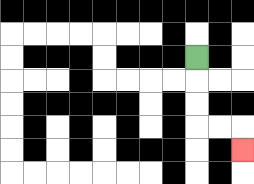{'start': '[8, 2]', 'end': '[10, 6]', 'path_directions': 'D,D,D,R,R,D', 'path_coordinates': '[[8, 2], [8, 3], [8, 4], [8, 5], [9, 5], [10, 5], [10, 6]]'}